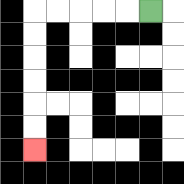{'start': '[6, 0]', 'end': '[1, 6]', 'path_directions': 'L,L,L,L,L,D,D,D,D,D,D', 'path_coordinates': '[[6, 0], [5, 0], [4, 0], [3, 0], [2, 0], [1, 0], [1, 1], [1, 2], [1, 3], [1, 4], [1, 5], [1, 6]]'}